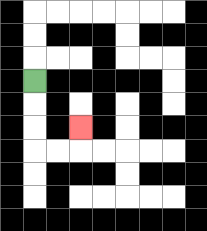{'start': '[1, 3]', 'end': '[3, 5]', 'path_directions': 'D,D,D,R,R,U', 'path_coordinates': '[[1, 3], [1, 4], [1, 5], [1, 6], [2, 6], [3, 6], [3, 5]]'}